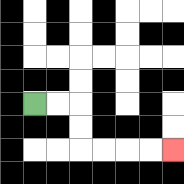{'start': '[1, 4]', 'end': '[7, 6]', 'path_directions': 'R,R,D,D,R,R,R,R', 'path_coordinates': '[[1, 4], [2, 4], [3, 4], [3, 5], [3, 6], [4, 6], [5, 6], [6, 6], [7, 6]]'}